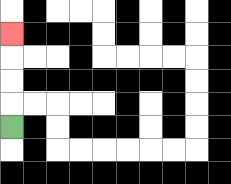{'start': '[0, 5]', 'end': '[0, 1]', 'path_directions': 'U,U,U,U', 'path_coordinates': '[[0, 5], [0, 4], [0, 3], [0, 2], [0, 1]]'}